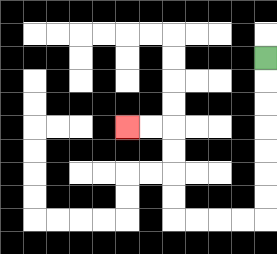{'start': '[11, 2]', 'end': '[5, 5]', 'path_directions': 'D,D,D,D,D,D,D,L,L,L,L,U,U,U,U,L,L', 'path_coordinates': '[[11, 2], [11, 3], [11, 4], [11, 5], [11, 6], [11, 7], [11, 8], [11, 9], [10, 9], [9, 9], [8, 9], [7, 9], [7, 8], [7, 7], [7, 6], [7, 5], [6, 5], [5, 5]]'}